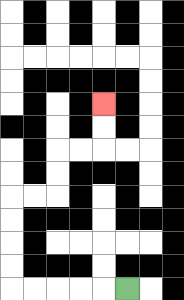{'start': '[5, 12]', 'end': '[4, 4]', 'path_directions': 'L,L,L,L,L,U,U,U,U,R,R,U,U,R,R,U,U', 'path_coordinates': '[[5, 12], [4, 12], [3, 12], [2, 12], [1, 12], [0, 12], [0, 11], [0, 10], [0, 9], [0, 8], [1, 8], [2, 8], [2, 7], [2, 6], [3, 6], [4, 6], [4, 5], [4, 4]]'}